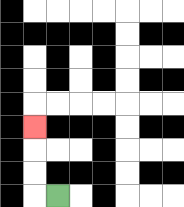{'start': '[2, 8]', 'end': '[1, 5]', 'path_directions': 'L,U,U,U', 'path_coordinates': '[[2, 8], [1, 8], [1, 7], [1, 6], [1, 5]]'}